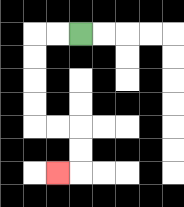{'start': '[3, 1]', 'end': '[2, 7]', 'path_directions': 'L,L,D,D,D,D,R,R,D,D,L', 'path_coordinates': '[[3, 1], [2, 1], [1, 1], [1, 2], [1, 3], [1, 4], [1, 5], [2, 5], [3, 5], [3, 6], [3, 7], [2, 7]]'}